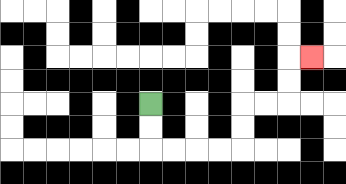{'start': '[6, 4]', 'end': '[13, 2]', 'path_directions': 'D,D,R,R,R,R,U,U,R,R,U,U,R', 'path_coordinates': '[[6, 4], [6, 5], [6, 6], [7, 6], [8, 6], [9, 6], [10, 6], [10, 5], [10, 4], [11, 4], [12, 4], [12, 3], [12, 2], [13, 2]]'}